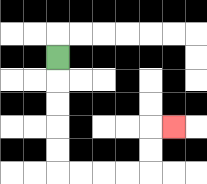{'start': '[2, 2]', 'end': '[7, 5]', 'path_directions': 'D,D,D,D,D,R,R,R,R,U,U,R', 'path_coordinates': '[[2, 2], [2, 3], [2, 4], [2, 5], [2, 6], [2, 7], [3, 7], [4, 7], [5, 7], [6, 7], [6, 6], [6, 5], [7, 5]]'}